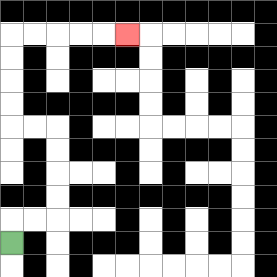{'start': '[0, 10]', 'end': '[5, 1]', 'path_directions': 'U,R,R,U,U,U,U,L,L,U,U,U,U,R,R,R,R,R', 'path_coordinates': '[[0, 10], [0, 9], [1, 9], [2, 9], [2, 8], [2, 7], [2, 6], [2, 5], [1, 5], [0, 5], [0, 4], [0, 3], [0, 2], [0, 1], [1, 1], [2, 1], [3, 1], [4, 1], [5, 1]]'}